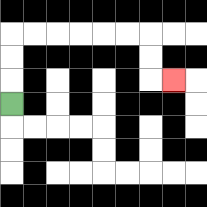{'start': '[0, 4]', 'end': '[7, 3]', 'path_directions': 'U,U,U,R,R,R,R,R,R,D,D,R', 'path_coordinates': '[[0, 4], [0, 3], [0, 2], [0, 1], [1, 1], [2, 1], [3, 1], [4, 1], [5, 1], [6, 1], [6, 2], [6, 3], [7, 3]]'}